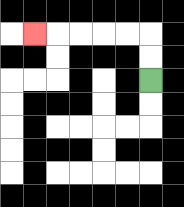{'start': '[6, 3]', 'end': '[1, 1]', 'path_directions': 'U,U,L,L,L,L,L', 'path_coordinates': '[[6, 3], [6, 2], [6, 1], [5, 1], [4, 1], [3, 1], [2, 1], [1, 1]]'}